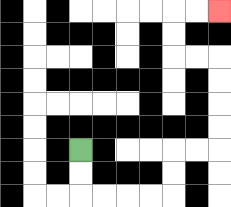{'start': '[3, 6]', 'end': '[9, 0]', 'path_directions': 'D,D,R,R,R,R,U,U,R,R,U,U,U,U,L,L,U,U,R,R', 'path_coordinates': '[[3, 6], [3, 7], [3, 8], [4, 8], [5, 8], [6, 8], [7, 8], [7, 7], [7, 6], [8, 6], [9, 6], [9, 5], [9, 4], [9, 3], [9, 2], [8, 2], [7, 2], [7, 1], [7, 0], [8, 0], [9, 0]]'}